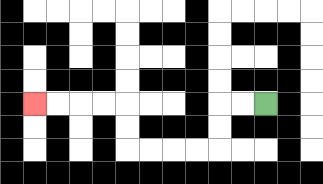{'start': '[11, 4]', 'end': '[1, 4]', 'path_directions': 'L,L,D,D,L,L,L,L,U,U,L,L,L,L', 'path_coordinates': '[[11, 4], [10, 4], [9, 4], [9, 5], [9, 6], [8, 6], [7, 6], [6, 6], [5, 6], [5, 5], [5, 4], [4, 4], [3, 4], [2, 4], [1, 4]]'}